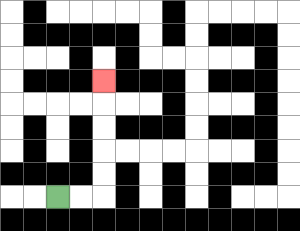{'start': '[2, 8]', 'end': '[4, 3]', 'path_directions': 'R,R,U,U,U,U,U', 'path_coordinates': '[[2, 8], [3, 8], [4, 8], [4, 7], [4, 6], [4, 5], [4, 4], [4, 3]]'}